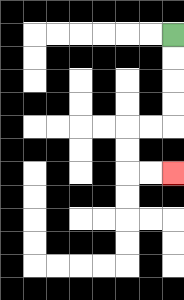{'start': '[7, 1]', 'end': '[7, 7]', 'path_directions': 'D,D,D,D,L,L,D,D,R,R', 'path_coordinates': '[[7, 1], [7, 2], [7, 3], [7, 4], [7, 5], [6, 5], [5, 5], [5, 6], [5, 7], [6, 7], [7, 7]]'}